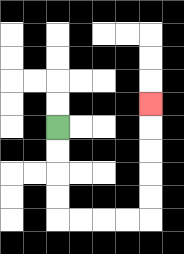{'start': '[2, 5]', 'end': '[6, 4]', 'path_directions': 'D,D,D,D,R,R,R,R,U,U,U,U,U', 'path_coordinates': '[[2, 5], [2, 6], [2, 7], [2, 8], [2, 9], [3, 9], [4, 9], [5, 9], [6, 9], [6, 8], [6, 7], [6, 6], [6, 5], [6, 4]]'}